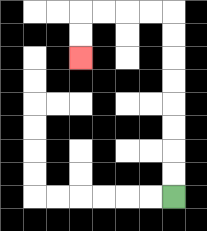{'start': '[7, 8]', 'end': '[3, 2]', 'path_directions': 'U,U,U,U,U,U,U,U,L,L,L,L,D,D', 'path_coordinates': '[[7, 8], [7, 7], [7, 6], [7, 5], [7, 4], [7, 3], [7, 2], [7, 1], [7, 0], [6, 0], [5, 0], [4, 0], [3, 0], [3, 1], [3, 2]]'}